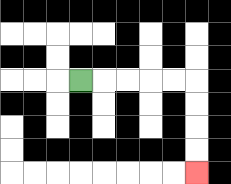{'start': '[3, 3]', 'end': '[8, 7]', 'path_directions': 'R,R,R,R,R,D,D,D,D', 'path_coordinates': '[[3, 3], [4, 3], [5, 3], [6, 3], [7, 3], [8, 3], [8, 4], [8, 5], [8, 6], [8, 7]]'}